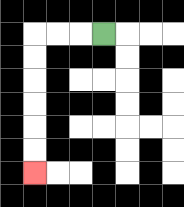{'start': '[4, 1]', 'end': '[1, 7]', 'path_directions': 'L,L,L,D,D,D,D,D,D', 'path_coordinates': '[[4, 1], [3, 1], [2, 1], [1, 1], [1, 2], [1, 3], [1, 4], [1, 5], [1, 6], [1, 7]]'}